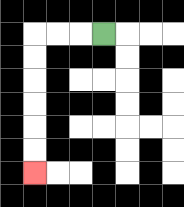{'start': '[4, 1]', 'end': '[1, 7]', 'path_directions': 'L,L,L,D,D,D,D,D,D', 'path_coordinates': '[[4, 1], [3, 1], [2, 1], [1, 1], [1, 2], [1, 3], [1, 4], [1, 5], [1, 6], [1, 7]]'}